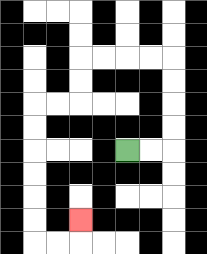{'start': '[5, 6]', 'end': '[3, 9]', 'path_directions': 'R,R,U,U,U,U,L,L,L,L,D,D,L,L,D,D,D,D,D,D,R,R,U', 'path_coordinates': '[[5, 6], [6, 6], [7, 6], [7, 5], [7, 4], [7, 3], [7, 2], [6, 2], [5, 2], [4, 2], [3, 2], [3, 3], [3, 4], [2, 4], [1, 4], [1, 5], [1, 6], [1, 7], [1, 8], [1, 9], [1, 10], [2, 10], [3, 10], [3, 9]]'}